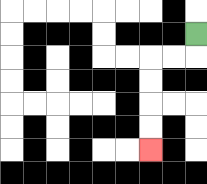{'start': '[8, 1]', 'end': '[6, 6]', 'path_directions': 'D,L,L,D,D,D,D', 'path_coordinates': '[[8, 1], [8, 2], [7, 2], [6, 2], [6, 3], [6, 4], [6, 5], [6, 6]]'}